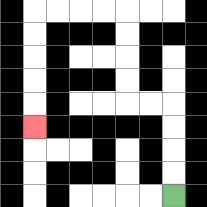{'start': '[7, 8]', 'end': '[1, 5]', 'path_directions': 'U,U,U,U,L,L,U,U,U,U,L,L,L,L,D,D,D,D,D', 'path_coordinates': '[[7, 8], [7, 7], [7, 6], [7, 5], [7, 4], [6, 4], [5, 4], [5, 3], [5, 2], [5, 1], [5, 0], [4, 0], [3, 0], [2, 0], [1, 0], [1, 1], [1, 2], [1, 3], [1, 4], [1, 5]]'}